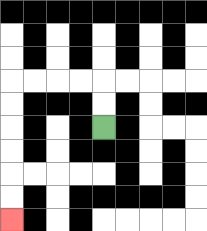{'start': '[4, 5]', 'end': '[0, 9]', 'path_directions': 'U,U,L,L,L,L,D,D,D,D,D,D', 'path_coordinates': '[[4, 5], [4, 4], [4, 3], [3, 3], [2, 3], [1, 3], [0, 3], [0, 4], [0, 5], [0, 6], [0, 7], [0, 8], [0, 9]]'}